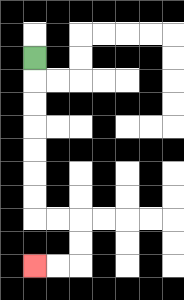{'start': '[1, 2]', 'end': '[1, 11]', 'path_directions': 'D,D,D,D,D,D,D,R,R,D,D,L,L', 'path_coordinates': '[[1, 2], [1, 3], [1, 4], [1, 5], [1, 6], [1, 7], [1, 8], [1, 9], [2, 9], [3, 9], [3, 10], [3, 11], [2, 11], [1, 11]]'}